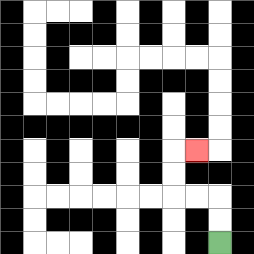{'start': '[9, 10]', 'end': '[8, 6]', 'path_directions': 'U,U,L,L,U,U,R', 'path_coordinates': '[[9, 10], [9, 9], [9, 8], [8, 8], [7, 8], [7, 7], [7, 6], [8, 6]]'}